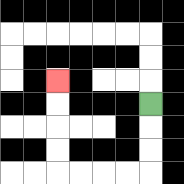{'start': '[6, 4]', 'end': '[2, 3]', 'path_directions': 'D,D,D,L,L,L,L,U,U,U,U', 'path_coordinates': '[[6, 4], [6, 5], [6, 6], [6, 7], [5, 7], [4, 7], [3, 7], [2, 7], [2, 6], [2, 5], [2, 4], [2, 3]]'}